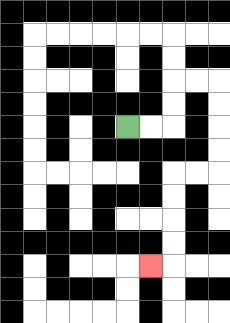{'start': '[5, 5]', 'end': '[6, 11]', 'path_directions': 'R,R,U,U,R,R,D,D,D,D,L,L,D,D,D,D,L', 'path_coordinates': '[[5, 5], [6, 5], [7, 5], [7, 4], [7, 3], [8, 3], [9, 3], [9, 4], [9, 5], [9, 6], [9, 7], [8, 7], [7, 7], [7, 8], [7, 9], [7, 10], [7, 11], [6, 11]]'}